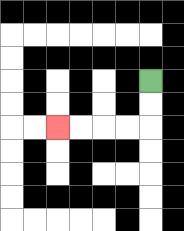{'start': '[6, 3]', 'end': '[2, 5]', 'path_directions': 'D,D,L,L,L,L', 'path_coordinates': '[[6, 3], [6, 4], [6, 5], [5, 5], [4, 5], [3, 5], [2, 5]]'}